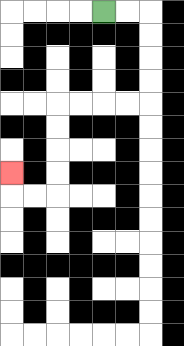{'start': '[4, 0]', 'end': '[0, 7]', 'path_directions': 'R,R,D,D,D,D,L,L,L,L,D,D,D,D,L,L,U', 'path_coordinates': '[[4, 0], [5, 0], [6, 0], [6, 1], [6, 2], [6, 3], [6, 4], [5, 4], [4, 4], [3, 4], [2, 4], [2, 5], [2, 6], [2, 7], [2, 8], [1, 8], [0, 8], [0, 7]]'}